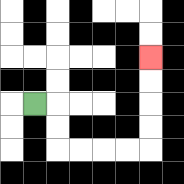{'start': '[1, 4]', 'end': '[6, 2]', 'path_directions': 'R,D,D,R,R,R,R,U,U,U,U', 'path_coordinates': '[[1, 4], [2, 4], [2, 5], [2, 6], [3, 6], [4, 6], [5, 6], [6, 6], [6, 5], [6, 4], [6, 3], [6, 2]]'}